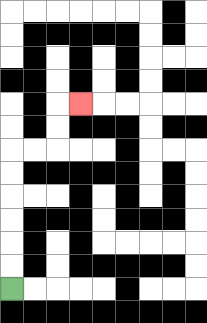{'start': '[0, 12]', 'end': '[3, 4]', 'path_directions': 'U,U,U,U,U,U,R,R,U,U,R', 'path_coordinates': '[[0, 12], [0, 11], [0, 10], [0, 9], [0, 8], [0, 7], [0, 6], [1, 6], [2, 6], [2, 5], [2, 4], [3, 4]]'}